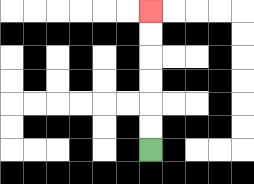{'start': '[6, 6]', 'end': '[6, 0]', 'path_directions': 'U,U,U,U,U,U', 'path_coordinates': '[[6, 6], [6, 5], [6, 4], [6, 3], [6, 2], [6, 1], [6, 0]]'}